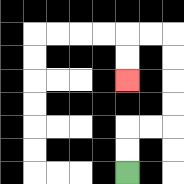{'start': '[5, 7]', 'end': '[5, 3]', 'path_directions': 'U,U,R,R,U,U,U,U,L,L,D,D', 'path_coordinates': '[[5, 7], [5, 6], [5, 5], [6, 5], [7, 5], [7, 4], [7, 3], [7, 2], [7, 1], [6, 1], [5, 1], [5, 2], [5, 3]]'}